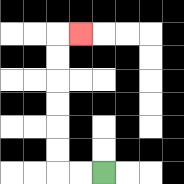{'start': '[4, 7]', 'end': '[3, 1]', 'path_directions': 'L,L,U,U,U,U,U,U,R', 'path_coordinates': '[[4, 7], [3, 7], [2, 7], [2, 6], [2, 5], [2, 4], [2, 3], [2, 2], [2, 1], [3, 1]]'}